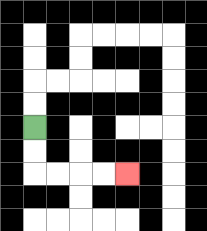{'start': '[1, 5]', 'end': '[5, 7]', 'path_directions': 'D,D,R,R,R,R', 'path_coordinates': '[[1, 5], [1, 6], [1, 7], [2, 7], [3, 7], [4, 7], [5, 7]]'}